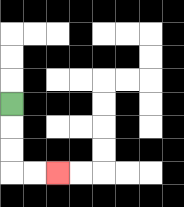{'start': '[0, 4]', 'end': '[2, 7]', 'path_directions': 'D,D,D,R,R', 'path_coordinates': '[[0, 4], [0, 5], [0, 6], [0, 7], [1, 7], [2, 7]]'}